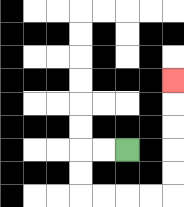{'start': '[5, 6]', 'end': '[7, 3]', 'path_directions': 'L,L,D,D,R,R,R,R,U,U,U,U,U', 'path_coordinates': '[[5, 6], [4, 6], [3, 6], [3, 7], [3, 8], [4, 8], [5, 8], [6, 8], [7, 8], [7, 7], [7, 6], [7, 5], [7, 4], [7, 3]]'}